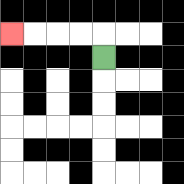{'start': '[4, 2]', 'end': '[0, 1]', 'path_directions': 'U,L,L,L,L', 'path_coordinates': '[[4, 2], [4, 1], [3, 1], [2, 1], [1, 1], [0, 1]]'}